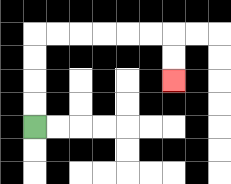{'start': '[1, 5]', 'end': '[7, 3]', 'path_directions': 'U,U,U,U,R,R,R,R,R,R,D,D', 'path_coordinates': '[[1, 5], [1, 4], [1, 3], [1, 2], [1, 1], [2, 1], [3, 1], [4, 1], [5, 1], [6, 1], [7, 1], [7, 2], [7, 3]]'}